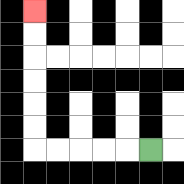{'start': '[6, 6]', 'end': '[1, 0]', 'path_directions': 'L,L,L,L,L,U,U,U,U,U,U', 'path_coordinates': '[[6, 6], [5, 6], [4, 6], [3, 6], [2, 6], [1, 6], [1, 5], [1, 4], [1, 3], [1, 2], [1, 1], [1, 0]]'}